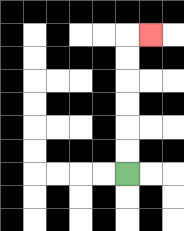{'start': '[5, 7]', 'end': '[6, 1]', 'path_directions': 'U,U,U,U,U,U,R', 'path_coordinates': '[[5, 7], [5, 6], [5, 5], [5, 4], [5, 3], [5, 2], [5, 1], [6, 1]]'}